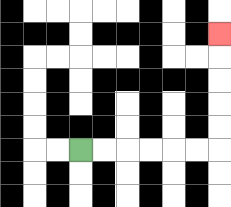{'start': '[3, 6]', 'end': '[9, 1]', 'path_directions': 'R,R,R,R,R,R,U,U,U,U,U', 'path_coordinates': '[[3, 6], [4, 6], [5, 6], [6, 6], [7, 6], [8, 6], [9, 6], [9, 5], [9, 4], [9, 3], [9, 2], [9, 1]]'}